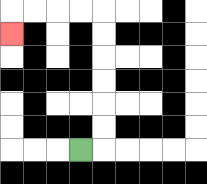{'start': '[3, 6]', 'end': '[0, 1]', 'path_directions': 'R,U,U,U,U,U,U,L,L,L,L,D', 'path_coordinates': '[[3, 6], [4, 6], [4, 5], [4, 4], [4, 3], [4, 2], [4, 1], [4, 0], [3, 0], [2, 0], [1, 0], [0, 0], [0, 1]]'}